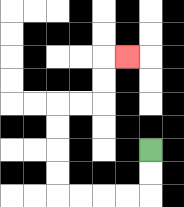{'start': '[6, 6]', 'end': '[5, 2]', 'path_directions': 'D,D,L,L,L,L,U,U,U,U,R,R,U,U,R', 'path_coordinates': '[[6, 6], [6, 7], [6, 8], [5, 8], [4, 8], [3, 8], [2, 8], [2, 7], [2, 6], [2, 5], [2, 4], [3, 4], [4, 4], [4, 3], [4, 2], [5, 2]]'}